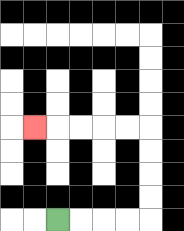{'start': '[2, 9]', 'end': '[1, 5]', 'path_directions': 'R,R,R,R,U,U,U,U,L,L,L,L,L', 'path_coordinates': '[[2, 9], [3, 9], [4, 9], [5, 9], [6, 9], [6, 8], [6, 7], [6, 6], [6, 5], [5, 5], [4, 5], [3, 5], [2, 5], [1, 5]]'}